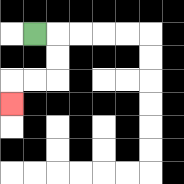{'start': '[1, 1]', 'end': '[0, 4]', 'path_directions': 'R,D,D,L,L,D', 'path_coordinates': '[[1, 1], [2, 1], [2, 2], [2, 3], [1, 3], [0, 3], [0, 4]]'}